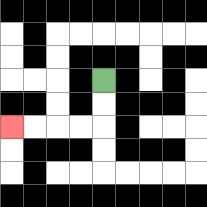{'start': '[4, 3]', 'end': '[0, 5]', 'path_directions': 'D,D,L,L,L,L', 'path_coordinates': '[[4, 3], [4, 4], [4, 5], [3, 5], [2, 5], [1, 5], [0, 5]]'}